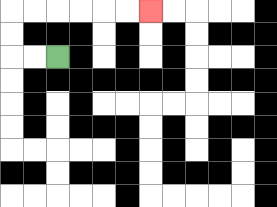{'start': '[2, 2]', 'end': '[6, 0]', 'path_directions': 'L,L,U,U,R,R,R,R,R,R', 'path_coordinates': '[[2, 2], [1, 2], [0, 2], [0, 1], [0, 0], [1, 0], [2, 0], [3, 0], [4, 0], [5, 0], [6, 0]]'}